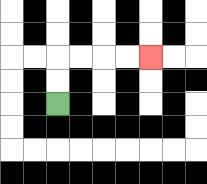{'start': '[2, 4]', 'end': '[6, 2]', 'path_directions': 'U,U,R,R,R,R', 'path_coordinates': '[[2, 4], [2, 3], [2, 2], [3, 2], [4, 2], [5, 2], [6, 2]]'}